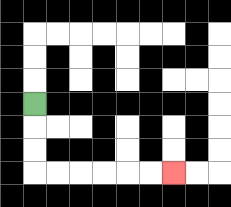{'start': '[1, 4]', 'end': '[7, 7]', 'path_directions': 'D,D,D,R,R,R,R,R,R', 'path_coordinates': '[[1, 4], [1, 5], [1, 6], [1, 7], [2, 7], [3, 7], [4, 7], [5, 7], [6, 7], [7, 7]]'}